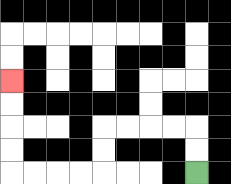{'start': '[8, 7]', 'end': '[0, 3]', 'path_directions': 'U,U,L,L,L,L,D,D,L,L,L,L,U,U,U,U', 'path_coordinates': '[[8, 7], [8, 6], [8, 5], [7, 5], [6, 5], [5, 5], [4, 5], [4, 6], [4, 7], [3, 7], [2, 7], [1, 7], [0, 7], [0, 6], [0, 5], [0, 4], [0, 3]]'}